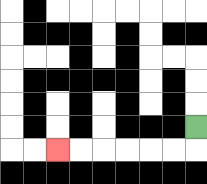{'start': '[8, 5]', 'end': '[2, 6]', 'path_directions': 'D,L,L,L,L,L,L', 'path_coordinates': '[[8, 5], [8, 6], [7, 6], [6, 6], [5, 6], [4, 6], [3, 6], [2, 6]]'}